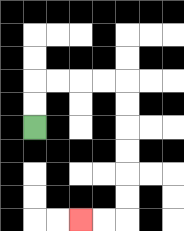{'start': '[1, 5]', 'end': '[3, 9]', 'path_directions': 'U,U,R,R,R,R,D,D,D,D,D,D,L,L', 'path_coordinates': '[[1, 5], [1, 4], [1, 3], [2, 3], [3, 3], [4, 3], [5, 3], [5, 4], [5, 5], [5, 6], [5, 7], [5, 8], [5, 9], [4, 9], [3, 9]]'}